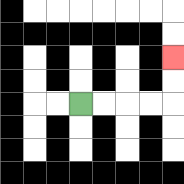{'start': '[3, 4]', 'end': '[7, 2]', 'path_directions': 'R,R,R,R,U,U', 'path_coordinates': '[[3, 4], [4, 4], [5, 4], [6, 4], [7, 4], [7, 3], [7, 2]]'}